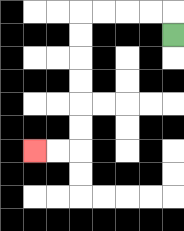{'start': '[7, 1]', 'end': '[1, 6]', 'path_directions': 'U,L,L,L,L,D,D,D,D,D,D,L,L', 'path_coordinates': '[[7, 1], [7, 0], [6, 0], [5, 0], [4, 0], [3, 0], [3, 1], [3, 2], [3, 3], [3, 4], [3, 5], [3, 6], [2, 6], [1, 6]]'}